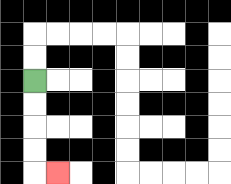{'start': '[1, 3]', 'end': '[2, 7]', 'path_directions': 'D,D,D,D,R', 'path_coordinates': '[[1, 3], [1, 4], [1, 5], [1, 6], [1, 7], [2, 7]]'}